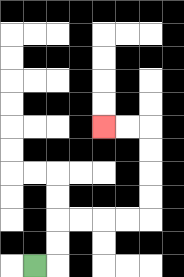{'start': '[1, 11]', 'end': '[4, 5]', 'path_directions': 'R,U,U,R,R,R,R,U,U,U,U,L,L', 'path_coordinates': '[[1, 11], [2, 11], [2, 10], [2, 9], [3, 9], [4, 9], [5, 9], [6, 9], [6, 8], [6, 7], [6, 6], [6, 5], [5, 5], [4, 5]]'}